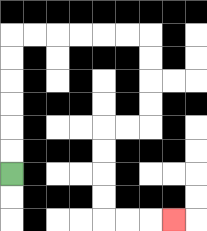{'start': '[0, 7]', 'end': '[7, 9]', 'path_directions': 'U,U,U,U,U,U,R,R,R,R,R,R,D,D,D,D,L,L,D,D,D,D,R,R,R', 'path_coordinates': '[[0, 7], [0, 6], [0, 5], [0, 4], [0, 3], [0, 2], [0, 1], [1, 1], [2, 1], [3, 1], [4, 1], [5, 1], [6, 1], [6, 2], [6, 3], [6, 4], [6, 5], [5, 5], [4, 5], [4, 6], [4, 7], [4, 8], [4, 9], [5, 9], [6, 9], [7, 9]]'}